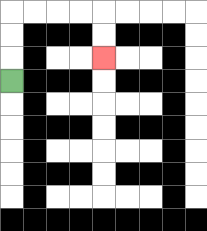{'start': '[0, 3]', 'end': '[4, 2]', 'path_directions': 'U,U,U,R,R,R,R,D,D', 'path_coordinates': '[[0, 3], [0, 2], [0, 1], [0, 0], [1, 0], [2, 0], [3, 0], [4, 0], [4, 1], [4, 2]]'}